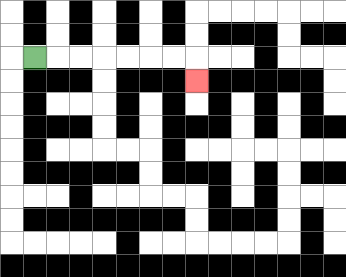{'start': '[1, 2]', 'end': '[8, 3]', 'path_directions': 'R,R,R,R,R,R,R,D', 'path_coordinates': '[[1, 2], [2, 2], [3, 2], [4, 2], [5, 2], [6, 2], [7, 2], [8, 2], [8, 3]]'}